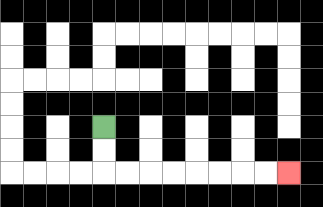{'start': '[4, 5]', 'end': '[12, 7]', 'path_directions': 'D,D,R,R,R,R,R,R,R,R', 'path_coordinates': '[[4, 5], [4, 6], [4, 7], [5, 7], [6, 7], [7, 7], [8, 7], [9, 7], [10, 7], [11, 7], [12, 7]]'}